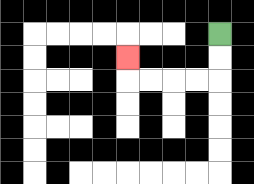{'start': '[9, 1]', 'end': '[5, 2]', 'path_directions': 'D,D,L,L,L,L,U', 'path_coordinates': '[[9, 1], [9, 2], [9, 3], [8, 3], [7, 3], [6, 3], [5, 3], [5, 2]]'}